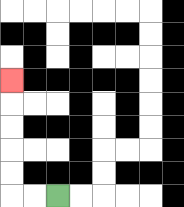{'start': '[2, 8]', 'end': '[0, 3]', 'path_directions': 'L,L,U,U,U,U,U', 'path_coordinates': '[[2, 8], [1, 8], [0, 8], [0, 7], [0, 6], [0, 5], [0, 4], [0, 3]]'}